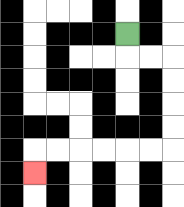{'start': '[5, 1]', 'end': '[1, 7]', 'path_directions': 'D,R,R,D,D,D,D,L,L,L,L,L,L,D', 'path_coordinates': '[[5, 1], [5, 2], [6, 2], [7, 2], [7, 3], [7, 4], [7, 5], [7, 6], [6, 6], [5, 6], [4, 6], [3, 6], [2, 6], [1, 6], [1, 7]]'}